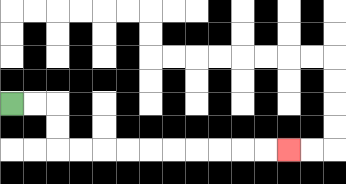{'start': '[0, 4]', 'end': '[12, 6]', 'path_directions': 'R,R,D,D,R,R,R,R,R,R,R,R,R,R', 'path_coordinates': '[[0, 4], [1, 4], [2, 4], [2, 5], [2, 6], [3, 6], [4, 6], [5, 6], [6, 6], [7, 6], [8, 6], [9, 6], [10, 6], [11, 6], [12, 6]]'}